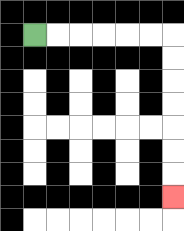{'start': '[1, 1]', 'end': '[7, 8]', 'path_directions': 'R,R,R,R,R,R,D,D,D,D,D,D,D', 'path_coordinates': '[[1, 1], [2, 1], [3, 1], [4, 1], [5, 1], [6, 1], [7, 1], [7, 2], [7, 3], [7, 4], [7, 5], [7, 6], [7, 7], [7, 8]]'}